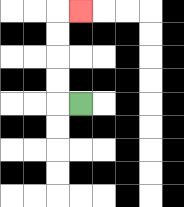{'start': '[3, 4]', 'end': '[3, 0]', 'path_directions': 'L,U,U,U,U,R', 'path_coordinates': '[[3, 4], [2, 4], [2, 3], [2, 2], [2, 1], [2, 0], [3, 0]]'}